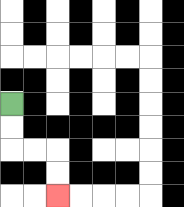{'start': '[0, 4]', 'end': '[2, 8]', 'path_directions': 'D,D,R,R,D,D', 'path_coordinates': '[[0, 4], [0, 5], [0, 6], [1, 6], [2, 6], [2, 7], [2, 8]]'}